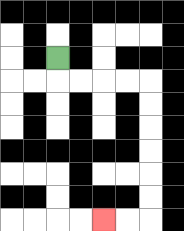{'start': '[2, 2]', 'end': '[4, 9]', 'path_directions': 'D,R,R,R,R,D,D,D,D,D,D,L,L', 'path_coordinates': '[[2, 2], [2, 3], [3, 3], [4, 3], [5, 3], [6, 3], [6, 4], [6, 5], [6, 6], [6, 7], [6, 8], [6, 9], [5, 9], [4, 9]]'}